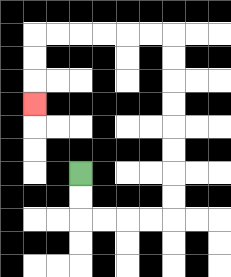{'start': '[3, 7]', 'end': '[1, 4]', 'path_directions': 'D,D,R,R,R,R,U,U,U,U,U,U,U,U,L,L,L,L,L,L,D,D,D', 'path_coordinates': '[[3, 7], [3, 8], [3, 9], [4, 9], [5, 9], [6, 9], [7, 9], [7, 8], [7, 7], [7, 6], [7, 5], [7, 4], [7, 3], [7, 2], [7, 1], [6, 1], [5, 1], [4, 1], [3, 1], [2, 1], [1, 1], [1, 2], [1, 3], [1, 4]]'}